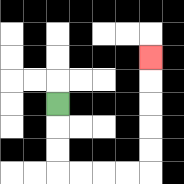{'start': '[2, 4]', 'end': '[6, 2]', 'path_directions': 'D,D,D,R,R,R,R,U,U,U,U,U', 'path_coordinates': '[[2, 4], [2, 5], [2, 6], [2, 7], [3, 7], [4, 7], [5, 7], [6, 7], [6, 6], [6, 5], [6, 4], [6, 3], [6, 2]]'}